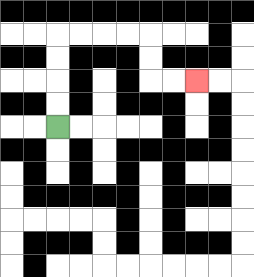{'start': '[2, 5]', 'end': '[8, 3]', 'path_directions': 'U,U,U,U,R,R,R,R,D,D,R,R', 'path_coordinates': '[[2, 5], [2, 4], [2, 3], [2, 2], [2, 1], [3, 1], [4, 1], [5, 1], [6, 1], [6, 2], [6, 3], [7, 3], [8, 3]]'}